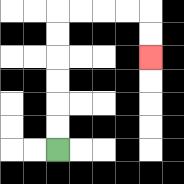{'start': '[2, 6]', 'end': '[6, 2]', 'path_directions': 'U,U,U,U,U,U,R,R,R,R,D,D', 'path_coordinates': '[[2, 6], [2, 5], [2, 4], [2, 3], [2, 2], [2, 1], [2, 0], [3, 0], [4, 0], [5, 0], [6, 0], [6, 1], [6, 2]]'}